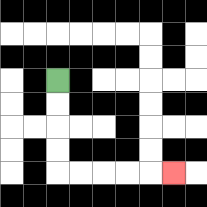{'start': '[2, 3]', 'end': '[7, 7]', 'path_directions': 'D,D,D,D,R,R,R,R,R', 'path_coordinates': '[[2, 3], [2, 4], [2, 5], [2, 6], [2, 7], [3, 7], [4, 7], [5, 7], [6, 7], [7, 7]]'}